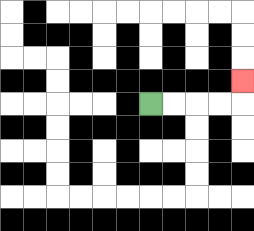{'start': '[6, 4]', 'end': '[10, 3]', 'path_directions': 'R,R,R,R,U', 'path_coordinates': '[[6, 4], [7, 4], [8, 4], [9, 4], [10, 4], [10, 3]]'}